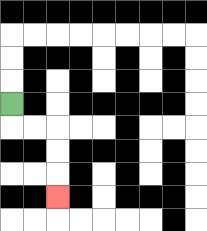{'start': '[0, 4]', 'end': '[2, 8]', 'path_directions': 'D,R,R,D,D,D', 'path_coordinates': '[[0, 4], [0, 5], [1, 5], [2, 5], [2, 6], [2, 7], [2, 8]]'}